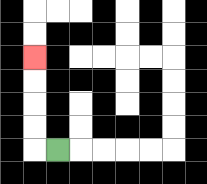{'start': '[2, 6]', 'end': '[1, 2]', 'path_directions': 'L,U,U,U,U', 'path_coordinates': '[[2, 6], [1, 6], [1, 5], [1, 4], [1, 3], [1, 2]]'}